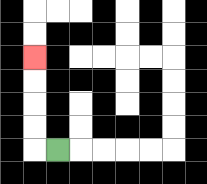{'start': '[2, 6]', 'end': '[1, 2]', 'path_directions': 'L,U,U,U,U', 'path_coordinates': '[[2, 6], [1, 6], [1, 5], [1, 4], [1, 3], [1, 2]]'}